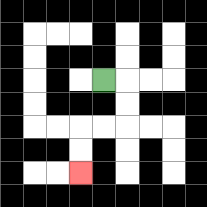{'start': '[4, 3]', 'end': '[3, 7]', 'path_directions': 'R,D,D,L,L,D,D', 'path_coordinates': '[[4, 3], [5, 3], [5, 4], [5, 5], [4, 5], [3, 5], [3, 6], [3, 7]]'}